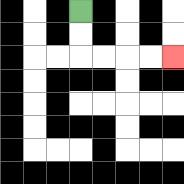{'start': '[3, 0]', 'end': '[7, 2]', 'path_directions': 'D,D,R,R,R,R', 'path_coordinates': '[[3, 0], [3, 1], [3, 2], [4, 2], [5, 2], [6, 2], [7, 2]]'}